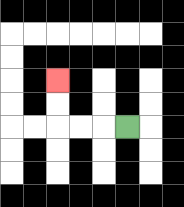{'start': '[5, 5]', 'end': '[2, 3]', 'path_directions': 'L,L,L,U,U', 'path_coordinates': '[[5, 5], [4, 5], [3, 5], [2, 5], [2, 4], [2, 3]]'}